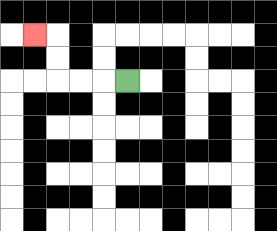{'start': '[5, 3]', 'end': '[1, 1]', 'path_directions': 'L,L,L,U,U,L', 'path_coordinates': '[[5, 3], [4, 3], [3, 3], [2, 3], [2, 2], [2, 1], [1, 1]]'}